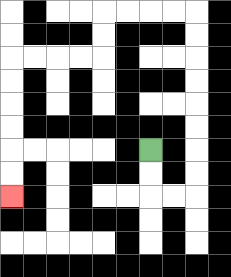{'start': '[6, 6]', 'end': '[0, 8]', 'path_directions': 'D,D,R,R,U,U,U,U,U,U,U,U,L,L,L,L,D,D,L,L,L,L,D,D,D,D,D,D', 'path_coordinates': '[[6, 6], [6, 7], [6, 8], [7, 8], [8, 8], [8, 7], [8, 6], [8, 5], [8, 4], [8, 3], [8, 2], [8, 1], [8, 0], [7, 0], [6, 0], [5, 0], [4, 0], [4, 1], [4, 2], [3, 2], [2, 2], [1, 2], [0, 2], [0, 3], [0, 4], [0, 5], [0, 6], [0, 7], [0, 8]]'}